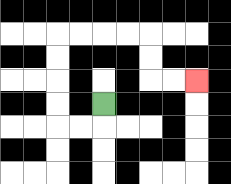{'start': '[4, 4]', 'end': '[8, 3]', 'path_directions': 'D,L,L,U,U,U,U,R,R,R,R,D,D,R,R', 'path_coordinates': '[[4, 4], [4, 5], [3, 5], [2, 5], [2, 4], [2, 3], [2, 2], [2, 1], [3, 1], [4, 1], [5, 1], [6, 1], [6, 2], [6, 3], [7, 3], [8, 3]]'}